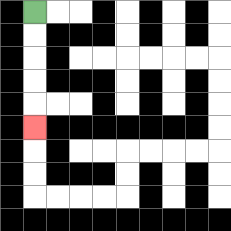{'start': '[1, 0]', 'end': '[1, 5]', 'path_directions': 'D,D,D,D,D', 'path_coordinates': '[[1, 0], [1, 1], [1, 2], [1, 3], [1, 4], [1, 5]]'}